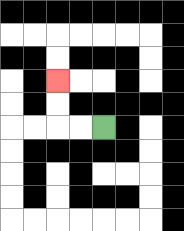{'start': '[4, 5]', 'end': '[2, 3]', 'path_directions': 'L,L,U,U', 'path_coordinates': '[[4, 5], [3, 5], [2, 5], [2, 4], [2, 3]]'}